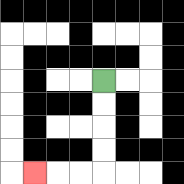{'start': '[4, 3]', 'end': '[1, 7]', 'path_directions': 'D,D,D,D,L,L,L', 'path_coordinates': '[[4, 3], [4, 4], [4, 5], [4, 6], [4, 7], [3, 7], [2, 7], [1, 7]]'}